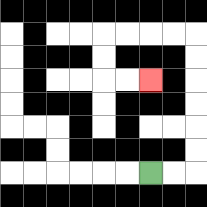{'start': '[6, 7]', 'end': '[6, 3]', 'path_directions': 'R,R,U,U,U,U,U,U,L,L,L,L,D,D,R,R', 'path_coordinates': '[[6, 7], [7, 7], [8, 7], [8, 6], [8, 5], [8, 4], [8, 3], [8, 2], [8, 1], [7, 1], [6, 1], [5, 1], [4, 1], [4, 2], [4, 3], [5, 3], [6, 3]]'}